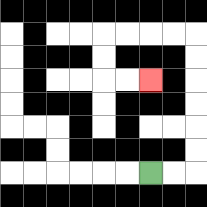{'start': '[6, 7]', 'end': '[6, 3]', 'path_directions': 'R,R,U,U,U,U,U,U,L,L,L,L,D,D,R,R', 'path_coordinates': '[[6, 7], [7, 7], [8, 7], [8, 6], [8, 5], [8, 4], [8, 3], [8, 2], [8, 1], [7, 1], [6, 1], [5, 1], [4, 1], [4, 2], [4, 3], [5, 3], [6, 3]]'}